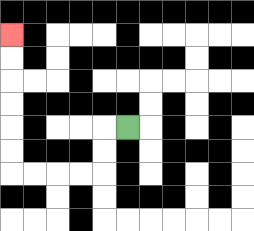{'start': '[5, 5]', 'end': '[0, 1]', 'path_directions': 'L,D,D,L,L,L,L,U,U,U,U,U,U', 'path_coordinates': '[[5, 5], [4, 5], [4, 6], [4, 7], [3, 7], [2, 7], [1, 7], [0, 7], [0, 6], [0, 5], [0, 4], [0, 3], [0, 2], [0, 1]]'}